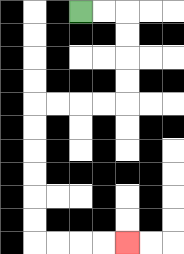{'start': '[3, 0]', 'end': '[5, 10]', 'path_directions': 'R,R,D,D,D,D,L,L,L,L,D,D,D,D,D,D,R,R,R,R', 'path_coordinates': '[[3, 0], [4, 0], [5, 0], [5, 1], [5, 2], [5, 3], [5, 4], [4, 4], [3, 4], [2, 4], [1, 4], [1, 5], [1, 6], [1, 7], [1, 8], [1, 9], [1, 10], [2, 10], [3, 10], [4, 10], [5, 10]]'}